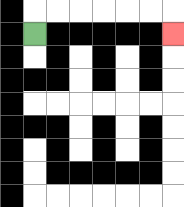{'start': '[1, 1]', 'end': '[7, 1]', 'path_directions': 'U,R,R,R,R,R,R,D', 'path_coordinates': '[[1, 1], [1, 0], [2, 0], [3, 0], [4, 0], [5, 0], [6, 0], [7, 0], [7, 1]]'}